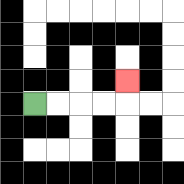{'start': '[1, 4]', 'end': '[5, 3]', 'path_directions': 'R,R,R,R,U', 'path_coordinates': '[[1, 4], [2, 4], [3, 4], [4, 4], [5, 4], [5, 3]]'}